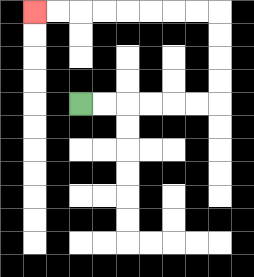{'start': '[3, 4]', 'end': '[1, 0]', 'path_directions': 'R,R,R,R,R,R,U,U,U,U,L,L,L,L,L,L,L,L', 'path_coordinates': '[[3, 4], [4, 4], [5, 4], [6, 4], [7, 4], [8, 4], [9, 4], [9, 3], [9, 2], [9, 1], [9, 0], [8, 0], [7, 0], [6, 0], [5, 0], [4, 0], [3, 0], [2, 0], [1, 0]]'}